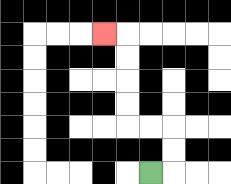{'start': '[6, 7]', 'end': '[4, 1]', 'path_directions': 'R,U,U,L,L,U,U,U,U,L', 'path_coordinates': '[[6, 7], [7, 7], [7, 6], [7, 5], [6, 5], [5, 5], [5, 4], [5, 3], [5, 2], [5, 1], [4, 1]]'}